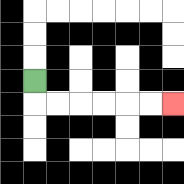{'start': '[1, 3]', 'end': '[7, 4]', 'path_directions': 'D,R,R,R,R,R,R', 'path_coordinates': '[[1, 3], [1, 4], [2, 4], [3, 4], [4, 4], [5, 4], [6, 4], [7, 4]]'}